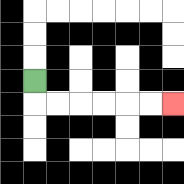{'start': '[1, 3]', 'end': '[7, 4]', 'path_directions': 'D,R,R,R,R,R,R', 'path_coordinates': '[[1, 3], [1, 4], [2, 4], [3, 4], [4, 4], [5, 4], [6, 4], [7, 4]]'}